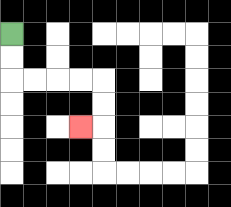{'start': '[0, 1]', 'end': '[3, 5]', 'path_directions': 'D,D,R,R,R,R,D,D,L', 'path_coordinates': '[[0, 1], [0, 2], [0, 3], [1, 3], [2, 3], [3, 3], [4, 3], [4, 4], [4, 5], [3, 5]]'}